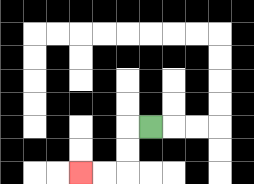{'start': '[6, 5]', 'end': '[3, 7]', 'path_directions': 'L,D,D,L,L', 'path_coordinates': '[[6, 5], [5, 5], [5, 6], [5, 7], [4, 7], [3, 7]]'}